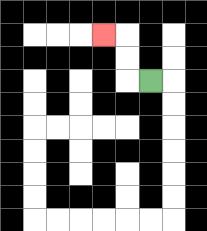{'start': '[6, 3]', 'end': '[4, 1]', 'path_directions': 'L,U,U,L', 'path_coordinates': '[[6, 3], [5, 3], [5, 2], [5, 1], [4, 1]]'}